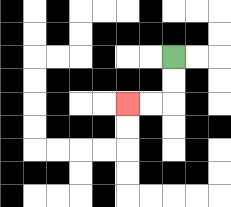{'start': '[7, 2]', 'end': '[5, 4]', 'path_directions': 'D,D,L,L', 'path_coordinates': '[[7, 2], [7, 3], [7, 4], [6, 4], [5, 4]]'}